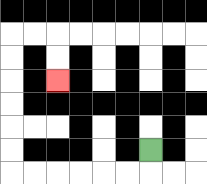{'start': '[6, 6]', 'end': '[2, 3]', 'path_directions': 'D,L,L,L,L,L,L,U,U,U,U,U,U,R,R,D,D', 'path_coordinates': '[[6, 6], [6, 7], [5, 7], [4, 7], [3, 7], [2, 7], [1, 7], [0, 7], [0, 6], [0, 5], [0, 4], [0, 3], [0, 2], [0, 1], [1, 1], [2, 1], [2, 2], [2, 3]]'}